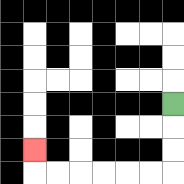{'start': '[7, 4]', 'end': '[1, 6]', 'path_directions': 'D,D,D,L,L,L,L,L,L,U', 'path_coordinates': '[[7, 4], [7, 5], [7, 6], [7, 7], [6, 7], [5, 7], [4, 7], [3, 7], [2, 7], [1, 7], [1, 6]]'}